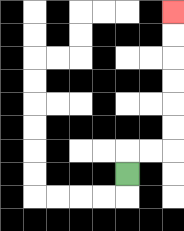{'start': '[5, 7]', 'end': '[7, 0]', 'path_directions': 'U,R,R,U,U,U,U,U,U', 'path_coordinates': '[[5, 7], [5, 6], [6, 6], [7, 6], [7, 5], [7, 4], [7, 3], [7, 2], [7, 1], [7, 0]]'}